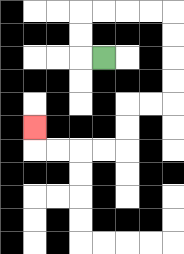{'start': '[4, 2]', 'end': '[1, 5]', 'path_directions': 'L,U,U,R,R,R,R,D,D,D,D,L,L,D,D,L,L,L,L,U', 'path_coordinates': '[[4, 2], [3, 2], [3, 1], [3, 0], [4, 0], [5, 0], [6, 0], [7, 0], [7, 1], [7, 2], [7, 3], [7, 4], [6, 4], [5, 4], [5, 5], [5, 6], [4, 6], [3, 6], [2, 6], [1, 6], [1, 5]]'}